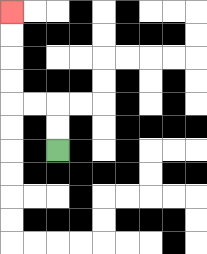{'start': '[2, 6]', 'end': '[0, 0]', 'path_directions': 'U,U,L,L,U,U,U,U', 'path_coordinates': '[[2, 6], [2, 5], [2, 4], [1, 4], [0, 4], [0, 3], [0, 2], [0, 1], [0, 0]]'}